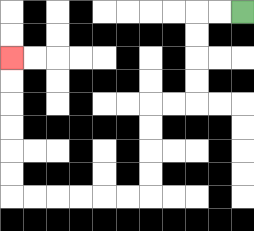{'start': '[10, 0]', 'end': '[0, 2]', 'path_directions': 'L,L,D,D,D,D,L,L,D,D,D,D,L,L,L,L,L,L,U,U,U,U,U,U', 'path_coordinates': '[[10, 0], [9, 0], [8, 0], [8, 1], [8, 2], [8, 3], [8, 4], [7, 4], [6, 4], [6, 5], [6, 6], [6, 7], [6, 8], [5, 8], [4, 8], [3, 8], [2, 8], [1, 8], [0, 8], [0, 7], [0, 6], [0, 5], [0, 4], [0, 3], [0, 2]]'}